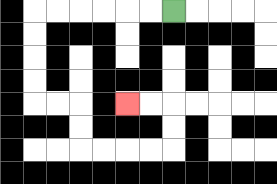{'start': '[7, 0]', 'end': '[5, 4]', 'path_directions': 'L,L,L,L,L,L,D,D,D,D,R,R,D,D,R,R,R,R,U,U,L,L', 'path_coordinates': '[[7, 0], [6, 0], [5, 0], [4, 0], [3, 0], [2, 0], [1, 0], [1, 1], [1, 2], [1, 3], [1, 4], [2, 4], [3, 4], [3, 5], [3, 6], [4, 6], [5, 6], [6, 6], [7, 6], [7, 5], [7, 4], [6, 4], [5, 4]]'}